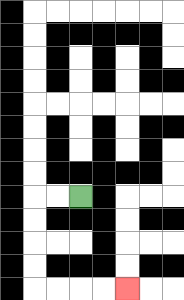{'start': '[3, 8]', 'end': '[5, 12]', 'path_directions': 'L,L,D,D,D,D,R,R,R,R', 'path_coordinates': '[[3, 8], [2, 8], [1, 8], [1, 9], [1, 10], [1, 11], [1, 12], [2, 12], [3, 12], [4, 12], [5, 12]]'}